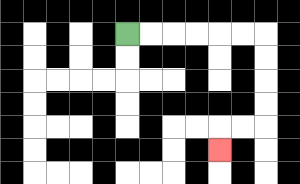{'start': '[5, 1]', 'end': '[9, 6]', 'path_directions': 'R,R,R,R,R,R,D,D,D,D,L,L,D', 'path_coordinates': '[[5, 1], [6, 1], [7, 1], [8, 1], [9, 1], [10, 1], [11, 1], [11, 2], [11, 3], [11, 4], [11, 5], [10, 5], [9, 5], [9, 6]]'}